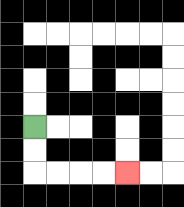{'start': '[1, 5]', 'end': '[5, 7]', 'path_directions': 'D,D,R,R,R,R', 'path_coordinates': '[[1, 5], [1, 6], [1, 7], [2, 7], [3, 7], [4, 7], [5, 7]]'}